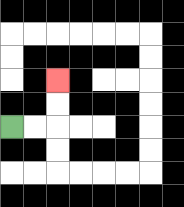{'start': '[0, 5]', 'end': '[2, 3]', 'path_directions': 'R,R,U,U', 'path_coordinates': '[[0, 5], [1, 5], [2, 5], [2, 4], [2, 3]]'}